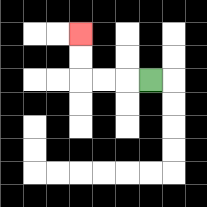{'start': '[6, 3]', 'end': '[3, 1]', 'path_directions': 'L,L,L,U,U', 'path_coordinates': '[[6, 3], [5, 3], [4, 3], [3, 3], [3, 2], [3, 1]]'}